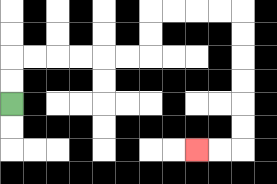{'start': '[0, 4]', 'end': '[8, 6]', 'path_directions': 'U,U,R,R,R,R,R,R,U,U,R,R,R,R,D,D,D,D,D,D,L,L', 'path_coordinates': '[[0, 4], [0, 3], [0, 2], [1, 2], [2, 2], [3, 2], [4, 2], [5, 2], [6, 2], [6, 1], [6, 0], [7, 0], [8, 0], [9, 0], [10, 0], [10, 1], [10, 2], [10, 3], [10, 4], [10, 5], [10, 6], [9, 6], [8, 6]]'}